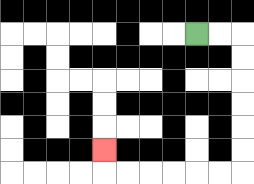{'start': '[8, 1]', 'end': '[4, 6]', 'path_directions': 'R,R,D,D,D,D,D,D,L,L,L,L,L,L,U', 'path_coordinates': '[[8, 1], [9, 1], [10, 1], [10, 2], [10, 3], [10, 4], [10, 5], [10, 6], [10, 7], [9, 7], [8, 7], [7, 7], [6, 7], [5, 7], [4, 7], [4, 6]]'}